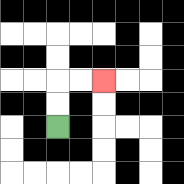{'start': '[2, 5]', 'end': '[4, 3]', 'path_directions': 'U,U,R,R', 'path_coordinates': '[[2, 5], [2, 4], [2, 3], [3, 3], [4, 3]]'}